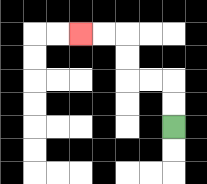{'start': '[7, 5]', 'end': '[3, 1]', 'path_directions': 'U,U,L,L,U,U,L,L', 'path_coordinates': '[[7, 5], [7, 4], [7, 3], [6, 3], [5, 3], [5, 2], [5, 1], [4, 1], [3, 1]]'}